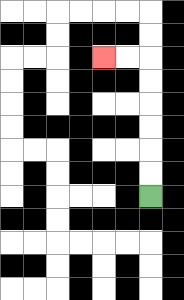{'start': '[6, 8]', 'end': '[4, 2]', 'path_directions': 'U,U,U,U,U,U,L,L', 'path_coordinates': '[[6, 8], [6, 7], [6, 6], [6, 5], [6, 4], [6, 3], [6, 2], [5, 2], [4, 2]]'}